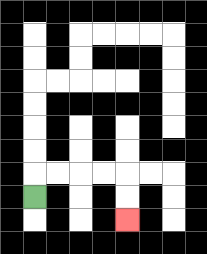{'start': '[1, 8]', 'end': '[5, 9]', 'path_directions': 'U,R,R,R,R,D,D', 'path_coordinates': '[[1, 8], [1, 7], [2, 7], [3, 7], [4, 7], [5, 7], [5, 8], [5, 9]]'}